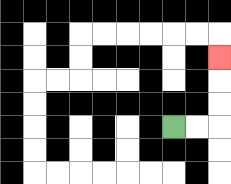{'start': '[7, 5]', 'end': '[9, 2]', 'path_directions': 'R,R,U,U,U', 'path_coordinates': '[[7, 5], [8, 5], [9, 5], [9, 4], [9, 3], [9, 2]]'}